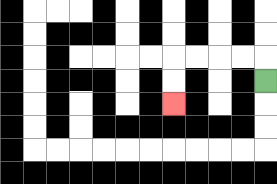{'start': '[11, 3]', 'end': '[7, 4]', 'path_directions': 'U,L,L,L,L,D,D', 'path_coordinates': '[[11, 3], [11, 2], [10, 2], [9, 2], [8, 2], [7, 2], [7, 3], [7, 4]]'}